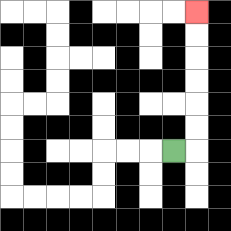{'start': '[7, 6]', 'end': '[8, 0]', 'path_directions': 'R,U,U,U,U,U,U', 'path_coordinates': '[[7, 6], [8, 6], [8, 5], [8, 4], [8, 3], [8, 2], [8, 1], [8, 0]]'}